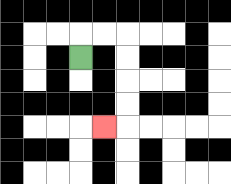{'start': '[3, 2]', 'end': '[4, 5]', 'path_directions': 'U,R,R,D,D,D,D,L', 'path_coordinates': '[[3, 2], [3, 1], [4, 1], [5, 1], [5, 2], [5, 3], [5, 4], [5, 5], [4, 5]]'}